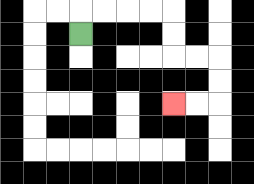{'start': '[3, 1]', 'end': '[7, 4]', 'path_directions': 'U,R,R,R,R,D,D,R,R,D,D,L,L', 'path_coordinates': '[[3, 1], [3, 0], [4, 0], [5, 0], [6, 0], [7, 0], [7, 1], [7, 2], [8, 2], [9, 2], [9, 3], [9, 4], [8, 4], [7, 4]]'}